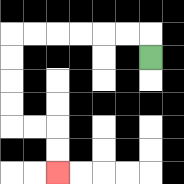{'start': '[6, 2]', 'end': '[2, 7]', 'path_directions': 'U,L,L,L,L,L,L,D,D,D,D,R,R,D,D', 'path_coordinates': '[[6, 2], [6, 1], [5, 1], [4, 1], [3, 1], [2, 1], [1, 1], [0, 1], [0, 2], [0, 3], [0, 4], [0, 5], [1, 5], [2, 5], [2, 6], [2, 7]]'}